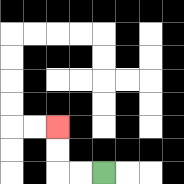{'start': '[4, 7]', 'end': '[2, 5]', 'path_directions': 'L,L,U,U', 'path_coordinates': '[[4, 7], [3, 7], [2, 7], [2, 6], [2, 5]]'}